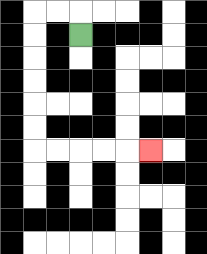{'start': '[3, 1]', 'end': '[6, 6]', 'path_directions': 'U,L,L,D,D,D,D,D,D,R,R,R,R,R', 'path_coordinates': '[[3, 1], [3, 0], [2, 0], [1, 0], [1, 1], [1, 2], [1, 3], [1, 4], [1, 5], [1, 6], [2, 6], [3, 6], [4, 6], [5, 6], [6, 6]]'}